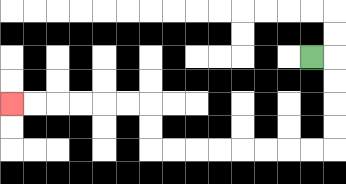{'start': '[13, 2]', 'end': '[0, 4]', 'path_directions': 'R,D,D,D,D,L,L,L,L,L,L,L,L,U,U,L,L,L,L,L,L', 'path_coordinates': '[[13, 2], [14, 2], [14, 3], [14, 4], [14, 5], [14, 6], [13, 6], [12, 6], [11, 6], [10, 6], [9, 6], [8, 6], [7, 6], [6, 6], [6, 5], [6, 4], [5, 4], [4, 4], [3, 4], [2, 4], [1, 4], [0, 4]]'}